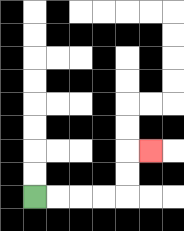{'start': '[1, 8]', 'end': '[6, 6]', 'path_directions': 'R,R,R,R,U,U,R', 'path_coordinates': '[[1, 8], [2, 8], [3, 8], [4, 8], [5, 8], [5, 7], [5, 6], [6, 6]]'}